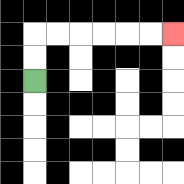{'start': '[1, 3]', 'end': '[7, 1]', 'path_directions': 'U,U,R,R,R,R,R,R', 'path_coordinates': '[[1, 3], [1, 2], [1, 1], [2, 1], [3, 1], [4, 1], [5, 1], [6, 1], [7, 1]]'}